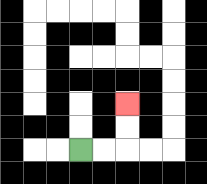{'start': '[3, 6]', 'end': '[5, 4]', 'path_directions': 'R,R,U,U', 'path_coordinates': '[[3, 6], [4, 6], [5, 6], [5, 5], [5, 4]]'}